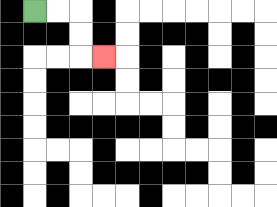{'start': '[1, 0]', 'end': '[4, 2]', 'path_directions': 'R,R,D,D,R', 'path_coordinates': '[[1, 0], [2, 0], [3, 0], [3, 1], [3, 2], [4, 2]]'}